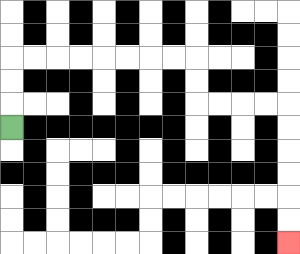{'start': '[0, 5]', 'end': '[12, 10]', 'path_directions': 'U,U,U,R,R,R,R,R,R,R,R,D,D,R,R,R,R,D,D,D,D,D,D', 'path_coordinates': '[[0, 5], [0, 4], [0, 3], [0, 2], [1, 2], [2, 2], [3, 2], [4, 2], [5, 2], [6, 2], [7, 2], [8, 2], [8, 3], [8, 4], [9, 4], [10, 4], [11, 4], [12, 4], [12, 5], [12, 6], [12, 7], [12, 8], [12, 9], [12, 10]]'}